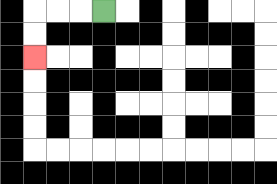{'start': '[4, 0]', 'end': '[1, 2]', 'path_directions': 'L,L,L,D,D', 'path_coordinates': '[[4, 0], [3, 0], [2, 0], [1, 0], [1, 1], [1, 2]]'}